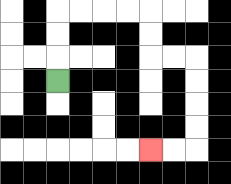{'start': '[2, 3]', 'end': '[6, 6]', 'path_directions': 'U,U,U,R,R,R,R,D,D,R,R,D,D,D,D,L,L', 'path_coordinates': '[[2, 3], [2, 2], [2, 1], [2, 0], [3, 0], [4, 0], [5, 0], [6, 0], [6, 1], [6, 2], [7, 2], [8, 2], [8, 3], [8, 4], [8, 5], [8, 6], [7, 6], [6, 6]]'}